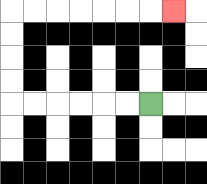{'start': '[6, 4]', 'end': '[7, 0]', 'path_directions': 'L,L,L,L,L,L,U,U,U,U,R,R,R,R,R,R,R', 'path_coordinates': '[[6, 4], [5, 4], [4, 4], [3, 4], [2, 4], [1, 4], [0, 4], [0, 3], [0, 2], [0, 1], [0, 0], [1, 0], [2, 0], [3, 0], [4, 0], [5, 0], [6, 0], [7, 0]]'}